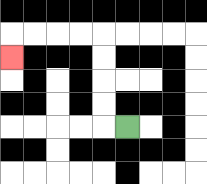{'start': '[5, 5]', 'end': '[0, 2]', 'path_directions': 'L,U,U,U,U,L,L,L,L,D', 'path_coordinates': '[[5, 5], [4, 5], [4, 4], [4, 3], [4, 2], [4, 1], [3, 1], [2, 1], [1, 1], [0, 1], [0, 2]]'}